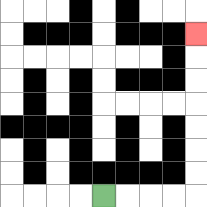{'start': '[4, 8]', 'end': '[8, 1]', 'path_directions': 'R,R,R,R,U,U,U,U,U,U,U', 'path_coordinates': '[[4, 8], [5, 8], [6, 8], [7, 8], [8, 8], [8, 7], [8, 6], [8, 5], [8, 4], [8, 3], [8, 2], [8, 1]]'}